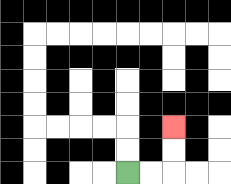{'start': '[5, 7]', 'end': '[7, 5]', 'path_directions': 'R,R,U,U', 'path_coordinates': '[[5, 7], [6, 7], [7, 7], [7, 6], [7, 5]]'}